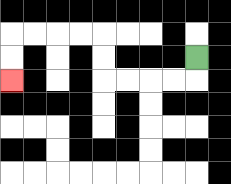{'start': '[8, 2]', 'end': '[0, 3]', 'path_directions': 'D,L,L,L,L,U,U,L,L,L,L,D,D', 'path_coordinates': '[[8, 2], [8, 3], [7, 3], [6, 3], [5, 3], [4, 3], [4, 2], [4, 1], [3, 1], [2, 1], [1, 1], [0, 1], [0, 2], [0, 3]]'}